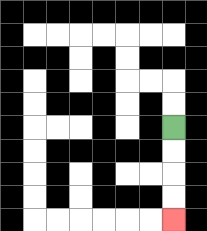{'start': '[7, 5]', 'end': '[7, 9]', 'path_directions': 'D,D,D,D', 'path_coordinates': '[[7, 5], [7, 6], [7, 7], [7, 8], [7, 9]]'}